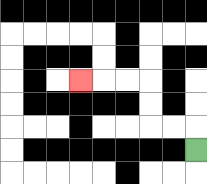{'start': '[8, 6]', 'end': '[3, 3]', 'path_directions': 'U,L,L,U,U,L,L,L', 'path_coordinates': '[[8, 6], [8, 5], [7, 5], [6, 5], [6, 4], [6, 3], [5, 3], [4, 3], [3, 3]]'}